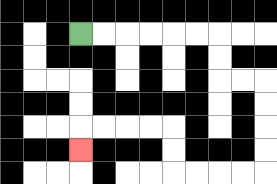{'start': '[3, 1]', 'end': '[3, 6]', 'path_directions': 'R,R,R,R,R,R,D,D,R,R,D,D,D,D,L,L,L,L,U,U,L,L,L,L,D', 'path_coordinates': '[[3, 1], [4, 1], [5, 1], [6, 1], [7, 1], [8, 1], [9, 1], [9, 2], [9, 3], [10, 3], [11, 3], [11, 4], [11, 5], [11, 6], [11, 7], [10, 7], [9, 7], [8, 7], [7, 7], [7, 6], [7, 5], [6, 5], [5, 5], [4, 5], [3, 5], [3, 6]]'}